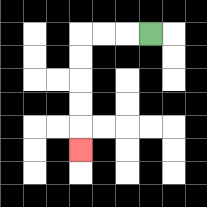{'start': '[6, 1]', 'end': '[3, 6]', 'path_directions': 'L,L,L,D,D,D,D,D', 'path_coordinates': '[[6, 1], [5, 1], [4, 1], [3, 1], [3, 2], [3, 3], [3, 4], [3, 5], [3, 6]]'}